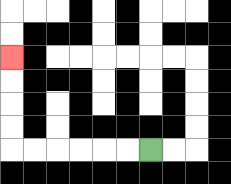{'start': '[6, 6]', 'end': '[0, 2]', 'path_directions': 'L,L,L,L,L,L,U,U,U,U', 'path_coordinates': '[[6, 6], [5, 6], [4, 6], [3, 6], [2, 6], [1, 6], [0, 6], [0, 5], [0, 4], [0, 3], [0, 2]]'}